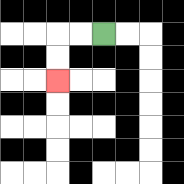{'start': '[4, 1]', 'end': '[2, 3]', 'path_directions': 'L,L,D,D', 'path_coordinates': '[[4, 1], [3, 1], [2, 1], [2, 2], [2, 3]]'}